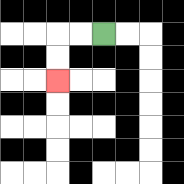{'start': '[4, 1]', 'end': '[2, 3]', 'path_directions': 'L,L,D,D', 'path_coordinates': '[[4, 1], [3, 1], [2, 1], [2, 2], [2, 3]]'}